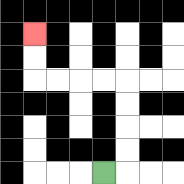{'start': '[4, 7]', 'end': '[1, 1]', 'path_directions': 'R,U,U,U,U,L,L,L,L,U,U', 'path_coordinates': '[[4, 7], [5, 7], [5, 6], [5, 5], [5, 4], [5, 3], [4, 3], [3, 3], [2, 3], [1, 3], [1, 2], [1, 1]]'}